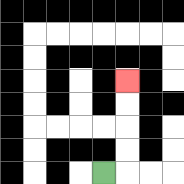{'start': '[4, 7]', 'end': '[5, 3]', 'path_directions': 'R,U,U,U,U', 'path_coordinates': '[[4, 7], [5, 7], [5, 6], [5, 5], [5, 4], [5, 3]]'}